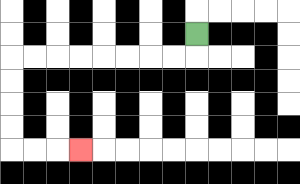{'start': '[8, 1]', 'end': '[3, 6]', 'path_directions': 'D,L,L,L,L,L,L,L,L,D,D,D,D,R,R,R', 'path_coordinates': '[[8, 1], [8, 2], [7, 2], [6, 2], [5, 2], [4, 2], [3, 2], [2, 2], [1, 2], [0, 2], [0, 3], [0, 4], [0, 5], [0, 6], [1, 6], [2, 6], [3, 6]]'}